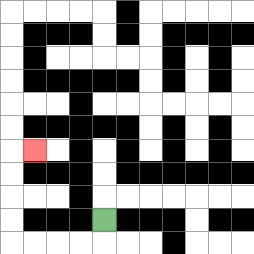{'start': '[4, 9]', 'end': '[1, 6]', 'path_directions': 'D,L,L,L,L,U,U,U,U,R', 'path_coordinates': '[[4, 9], [4, 10], [3, 10], [2, 10], [1, 10], [0, 10], [0, 9], [0, 8], [0, 7], [0, 6], [1, 6]]'}